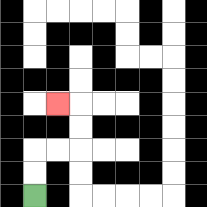{'start': '[1, 8]', 'end': '[2, 4]', 'path_directions': 'U,U,R,R,U,U,L', 'path_coordinates': '[[1, 8], [1, 7], [1, 6], [2, 6], [3, 6], [3, 5], [3, 4], [2, 4]]'}